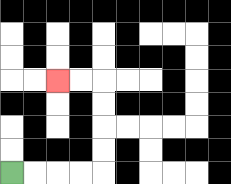{'start': '[0, 7]', 'end': '[2, 3]', 'path_directions': 'R,R,R,R,U,U,U,U,L,L', 'path_coordinates': '[[0, 7], [1, 7], [2, 7], [3, 7], [4, 7], [4, 6], [4, 5], [4, 4], [4, 3], [3, 3], [2, 3]]'}